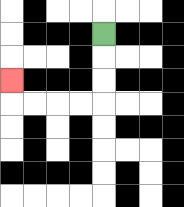{'start': '[4, 1]', 'end': '[0, 3]', 'path_directions': 'D,D,D,L,L,L,L,U', 'path_coordinates': '[[4, 1], [4, 2], [4, 3], [4, 4], [3, 4], [2, 4], [1, 4], [0, 4], [0, 3]]'}